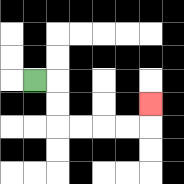{'start': '[1, 3]', 'end': '[6, 4]', 'path_directions': 'R,D,D,R,R,R,R,U', 'path_coordinates': '[[1, 3], [2, 3], [2, 4], [2, 5], [3, 5], [4, 5], [5, 5], [6, 5], [6, 4]]'}